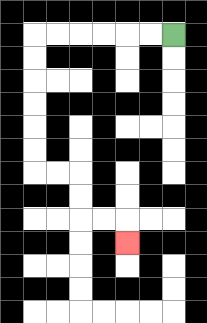{'start': '[7, 1]', 'end': '[5, 10]', 'path_directions': 'L,L,L,L,L,L,D,D,D,D,D,D,R,R,D,D,R,R,D', 'path_coordinates': '[[7, 1], [6, 1], [5, 1], [4, 1], [3, 1], [2, 1], [1, 1], [1, 2], [1, 3], [1, 4], [1, 5], [1, 6], [1, 7], [2, 7], [3, 7], [3, 8], [3, 9], [4, 9], [5, 9], [5, 10]]'}